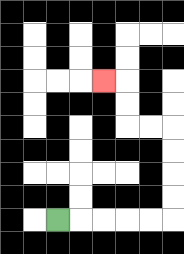{'start': '[2, 9]', 'end': '[4, 3]', 'path_directions': 'R,R,R,R,R,U,U,U,U,L,L,U,U,L', 'path_coordinates': '[[2, 9], [3, 9], [4, 9], [5, 9], [6, 9], [7, 9], [7, 8], [7, 7], [7, 6], [7, 5], [6, 5], [5, 5], [5, 4], [5, 3], [4, 3]]'}